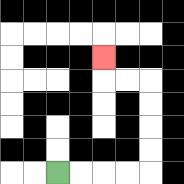{'start': '[2, 7]', 'end': '[4, 2]', 'path_directions': 'R,R,R,R,U,U,U,U,L,L,U', 'path_coordinates': '[[2, 7], [3, 7], [4, 7], [5, 7], [6, 7], [6, 6], [6, 5], [6, 4], [6, 3], [5, 3], [4, 3], [4, 2]]'}